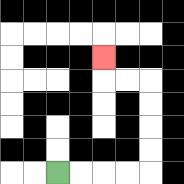{'start': '[2, 7]', 'end': '[4, 2]', 'path_directions': 'R,R,R,R,U,U,U,U,L,L,U', 'path_coordinates': '[[2, 7], [3, 7], [4, 7], [5, 7], [6, 7], [6, 6], [6, 5], [6, 4], [6, 3], [5, 3], [4, 3], [4, 2]]'}